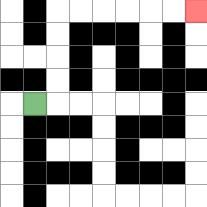{'start': '[1, 4]', 'end': '[8, 0]', 'path_directions': 'R,U,U,U,U,R,R,R,R,R,R', 'path_coordinates': '[[1, 4], [2, 4], [2, 3], [2, 2], [2, 1], [2, 0], [3, 0], [4, 0], [5, 0], [6, 0], [7, 0], [8, 0]]'}